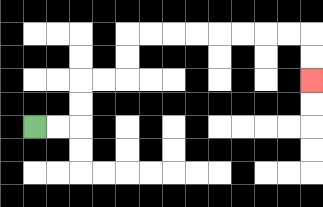{'start': '[1, 5]', 'end': '[13, 3]', 'path_directions': 'R,R,U,U,R,R,U,U,R,R,R,R,R,R,R,R,D,D', 'path_coordinates': '[[1, 5], [2, 5], [3, 5], [3, 4], [3, 3], [4, 3], [5, 3], [5, 2], [5, 1], [6, 1], [7, 1], [8, 1], [9, 1], [10, 1], [11, 1], [12, 1], [13, 1], [13, 2], [13, 3]]'}